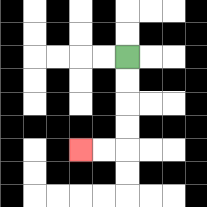{'start': '[5, 2]', 'end': '[3, 6]', 'path_directions': 'D,D,D,D,L,L', 'path_coordinates': '[[5, 2], [5, 3], [5, 4], [5, 5], [5, 6], [4, 6], [3, 6]]'}